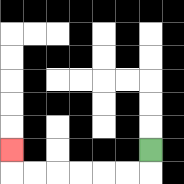{'start': '[6, 6]', 'end': '[0, 6]', 'path_directions': 'D,L,L,L,L,L,L,U', 'path_coordinates': '[[6, 6], [6, 7], [5, 7], [4, 7], [3, 7], [2, 7], [1, 7], [0, 7], [0, 6]]'}